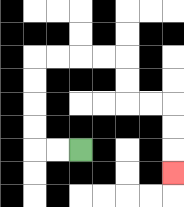{'start': '[3, 6]', 'end': '[7, 7]', 'path_directions': 'L,L,U,U,U,U,R,R,R,R,D,D,R,R,D,D,D', 'path_coordinates': '[[3, 6], [2, 6], [1, 6], [1, 5], [1, 4], [1, 3], [1, 2], [2, 2], [3, 2], [4, 2], [5, 2], [5, 3], [5, 4], [6, 4], [7, 4], [7, 5], [7, 6], [7, 7]]'}